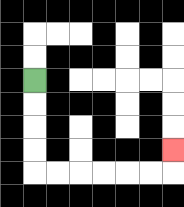{'start': '[1, 3]', 'end': '[7, 6]', 'path_directions': 'D,D,D,D,R,R,R,R,R,R,U', 'path_coordinates': '[[1, 3], [1, 4], [1, 5], [1, 6], [1, 7], [2, 7], [3, 7], [4, 7], [5, 7], [6, 7], [7, 7], [7, 6]]'}